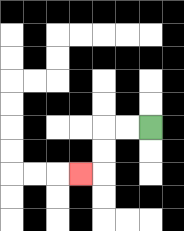{'start': '[6, 5]', 'end': '[3, 7]', 'path_directions': 'L,L,D,D,L', 'path_coordinates': '[[6, 5], [5, 5], [4, 5], [4, 6], [4, 7], [3, 7]]'}